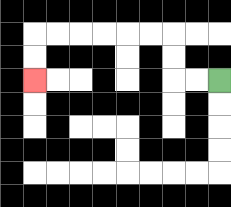{'start': '[9, 3]', 'end': '[1, 3]', 'path_directions': 'L,L,U,U,L,L,L,L,L,L,D,D', 'path_coordinates': '[[9, 3], [8, 3], [7, 3], [7, 2], [7, 1], [6, 1], [5, 1], [4, 1], [3, 1], [2, 1], [1, 1], [1, 2], [1, 3]]'}